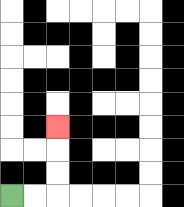{'start': '[0, 8]', 'end': '[2, 5]', 'path_directions': 'R,R,U,U,U', 'path_coordinates': '[[0, 8], [1, 8], [2, 8], [2, 7], [2, 6], [2, 5]]'}